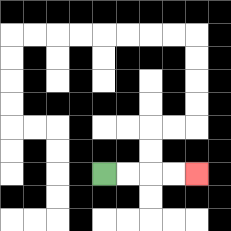{'start': '[4, 7]', 'end': '[8, 7]', 'path_directions': 'R,R,R,R', 'path_coordinates': '[[4, 7], [5, 7], [6, 7], [7, 7], [8, 7]]'}